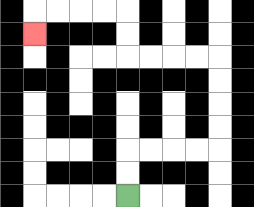{'start': '[5, 8]', 'end': '[1, 1]', 'path_directions': 'U,U,R,R,R,R,U,U,U,U,L,L,L,L,U,U,L,L,L,L,D', 'path_coordinates': '[[5, 8], [5, 7], [5, 6], [6, 6], [7, 6], [8, 6], [9, 6], [9, 5], [9, 4], [9, 3], [9, 2], [8, 2], [7, 2], [6, 2], [5, 2], [5, 1], [5, 0], [4, 0], [3, 0], [2, 0], [1, 0], [1, 1]]'}